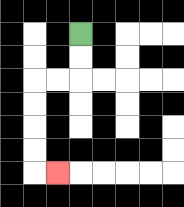{'start': '[3, 1]', 'end': '[2, 7]', 'path_directions': 'D,D,L,L,D,D,D,D,R', 'path_coordinates': '[[3, 1], [3, 2], [3, 3], [2, 3], [1, 3], [1, 4], [1, 5], [1, 6], [1, 7], [2, 7]]'}